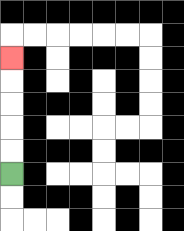{'start': '[0, 7]', 'end': '[0, 2]', 'path_directions': 'U,U,U,U,U', 'path_coordinates': '[[0, 7], [0, 6], [0, 5], [0, 4], [0, 3], [0, 2]]'}